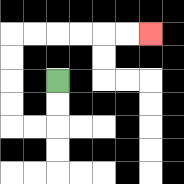{'start': '[2, 3]', 'end': '[6, 1]', 'path_directions': 'D,D,L,L,U,U,U,U,R,R,R,R,R,R', 'path_coordinates': '[[2, 3], [2, 4], [2, 5], [1, 5], [0, 5], [0, 4], [0, 3], [0, 2], [0, 1], [1, 1], [2, 1], [3, 1], [4, 1], [5, 1], [6, 1]]'}